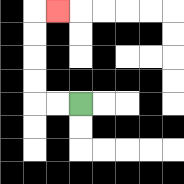{'start': '[3, 4]', 'end': '[2, 0]', 'path_directions': 'L,L,U,U,U,U,R', 'path_coordinates': '[[3, 4], [2, 4], [1, 4], [1, 3], [1, 2], [1, 1], [1, 0], [2, 0]]'}